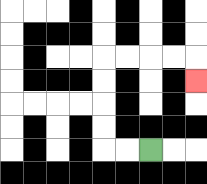{'start': '[6, 6]', 'end': '[8, 3]', 'path_directions': 'L,L,U,U,U,U,R,R,R,R,D', 'path_coordinates': '[[6, 6], [5, 6], [4, 6], [4, 5], [4, 4], [4, 3], [4, 2], [5, 2], [6, 2], [7, 2], [8, 2], [8, 3]]'}